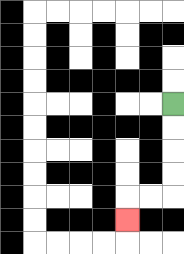{'start': '[7, 4]', 'end': '[5, 9]', 'path_directions': 'D,D,D,D,L,L,D', 'path_coordinates': '[[7, 4], [7, 5], [7, 6], [7, 7], [7, 8], [6, 8], [5, 8], [5, 9]]'}